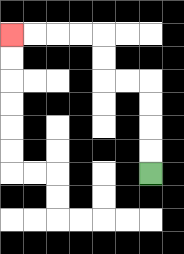{'start': '[6, 7]', 'end': '[0, 1]', 'path_directions': 'U,U,U,U,L,L,U,U,L,L,L,L', 'path_coordinates': '[[6, 7], [6, 6], [6, 5], [6, 4], [6, 3], [5, 3], [4, 3], [4, 2], [4, 1], [3, 1], [2, 1], [1, 1], [0, 1]]'}